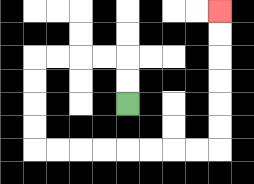{'start': '[5, 4]', 'end': '[9, 0]', 'path_directions': 'U,U,L,L,L,L,D,D,D,D,R,R,R,R,R,R,R,R,U,U,U,U,U,U', 'path_coordinates': '[[5, 4], [5, 3], [5, 2], [4, 2], [3, 2], [2, 2], [1, 2], [1, 3], [1, 4], [1, 5], [1, 6], [2, 6], [3, 6], [4, 6], [5, 6], [6, 6], [7, 6], [8, 6], [9, 6], [9, 5], [9, 4], [9, 3], [9, 2], [9, 1], [9, 0]]'}